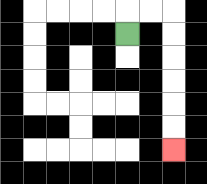{'start': '[5, 1]', 'end': '[7, 6]', 'path_directions': 'U,R,R,D,D,D,D,D,D', 'path_coordinates': '[[5, 1], [5, 0], [6, 0], [7, 0], [7, 1], [7, 2], [7, 3], [7, 4], [7, 5], [7, 6]]'}